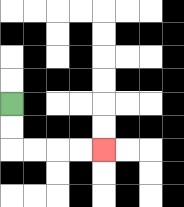{'start': '[0, 4]', 'end': '[4, 6]', 'path_directions': 'D,D,R,R,R,R', 'path_coordinates': '[[0, 4], [0, 5], [0, 6], [1, 6], [2, 6], [3, 6], [4, 6]]'}